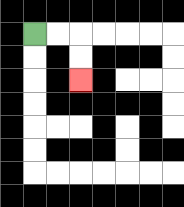{'start': '[1, 1]', 'end': '[3, 3]', 'path_directions': 'R,R,D,D', 'path_coordinates': '[[1, 1], [2, 1], [3, 1], [3, 2], [3, 3]]'}